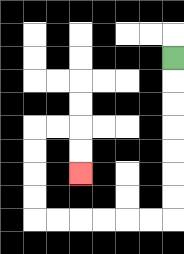{'start': '[7, 2]', 'end': '[3, 7]', 'path_directions': 'D,D,D,D,D,D,D,L,L,L,L,L,L,U,U,U,U,R,R,D,D', 'path_coordinates': '[[7, 2], [7, 3], [7, 4], [7, 5], [7, 6], [7, 7], [7, 8], [7, 9], [6, 9], [5, 9], [4, 9], [3, 9], [2, 9], [1, 9], [1, 8], [1, 7], [1, 6], [1, 5], [2, 5], [3, 5], [3, 6], [3, 7]]'}